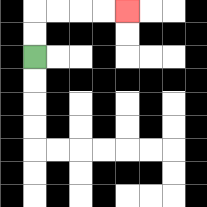{'start': '[1, 2]', 'end': '[5, 0]', 'path_directions': 'U,U,R,R,R,R', 'path_coordinates': '[[1, 2], [1, 1], [1, 0], [2, 0], [3, 0], [4, 0], [5, 0]]'}